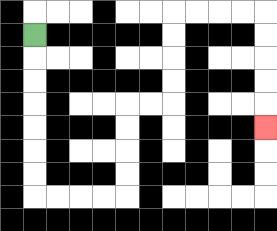{'start': '[1, 1]', 'end': '[11, 5]', 'path_directions': 'D,D,D,D,D,D,D,R,R,R,R,U,U,U,U,R,R,U,U,U,U,R,R,R,R,D,D,D,D,D', 'path_coordinates': '[[1, 1], [1, 2], [1, 3], [1, 4], [1, 5], [1, 6], [1, 7], [1, 8], [2, 8], [3, 8], [4, 8], [5, 8], [5, 7], [5, 6], [5, 5], [5, 4], [6, 4], [7, 4], [7, 3], [7, 2], [7, 1], [7, 0], [8, 0], [9, 0], [10, 0], [11, 0], [11, 1], [11, 2], [11, 3], [11, 4], [11, 5]]'}